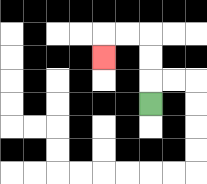{'start': '[6, 4]', 'end': '[4, 2]', 'path_directions': 'U,U,U,L,L,D', 'path_coordinates': '[[6, 4], [6, 3], [6, 2], [6, 1], [5, 1], [4, 1], [4, 2]]'}